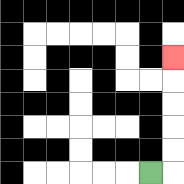{'start': '[6, 7]', 'end': '[7, 2]', 'path_directions': 'R,U,U,U,U,U', 'path_coordinates': '[[6, 7], [7, 7], [7, 6], [7, 5], [7, 4], [7, 3], [7, 2]]'}